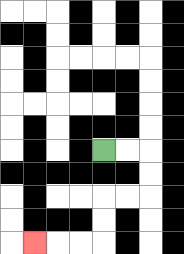{'start': '[4, 6]', 'end': '[1, 10]', 'path_directions': 'R,R,D,D,L,L,D,D,L,L,L', 'path_coordinates': '[[4, 6], [5, 6], [6, 6], [6, 7], [6, 8], [5, 8], [4, 8], [4, 9], [4, 10], [3, 10], [2, 10], [1, 10]]'}